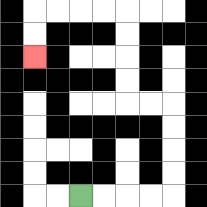{'start': '[3, 8]', 'end': '[1, 2]', 'path_directions': 'R,R,R,R,U,U,U,U,L,L,U,U,U,U,L,L,L,L,D,D', 'path_coordinates': '[[3, 8], [4, 8], [5, 8], [6, 8], [7, 8], [7, 7], [7, 6], [7, 5], [7, 4], [6, 4], [5, 4], [5, 3], [5, 2], [5, 1], [5, 0], [4, 0], [3, 0], [2, 0], [1, 0], [1, 1], [1, 2]]'}